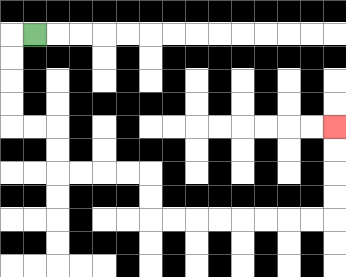{'start': '[1, 1]', 'end': '[14, 5]', 'path_directions': 'L,D,D,D,D,R,R,D,D,R,R,R,R,D,D,R,R,R,R,R,R,R,R,U,U,U,U', 'path_coordinates': '[[1, 1], [0, 1], [0, 2], [0, 3], [0, 4], [0, 5], [1, 5], [2, 5], [2, 6], [2, 7], [3, 7], [4, 7], [5, 7], [6, 7], [6, 8], [6, 9], [7, 9], [8, 9], [9, 9], [10, 9], [11, 9], [12, 9], [13, 9], [14, 9], [14, 8], [14, 7], [14, 6], [14, 5]]'}